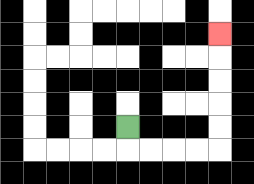{'start': '[5, 5]', 'end': '[9, 1]', 'path_directions': 'D,R,R,R,R,U,U,U,U,U', 'path_coordinates': '[[5, 5], [5, 6], [6, 6], [7, 6], [8, 6], [9, 6], [9, 5], [9, 4], [9, 3], [9, 2], [9, 1]]'}